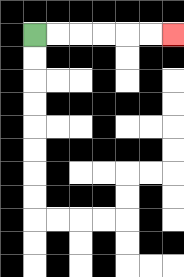{'start': '[1, 1]', 'end': '[7, 1]', 'path_directions': 'R,R,R,R,R,R', 'path_coordinates': '[[1, 1], [2, 1], [3, 1], [4, 1], [5, 1], [6, 1], [7, 1]]'}